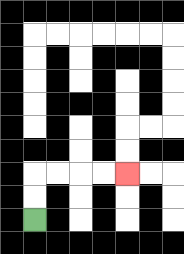{'start': '[1, 9]', 'end': '[5, 7]', 'path_directions': 'U,U,R,R,R,R', 'path_coordinates': '[[1, 9], [1, 8], [1, 7], [2, 7], [3, 7], [4, 7], [5, 7]]'}